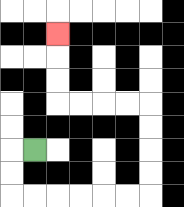{'start': '[1, 6]', 'end': '[2, 1]', 'path_directions': 'L,D,D,R,R,R,R,R,R,U,U,U,U,L,L,L,L,U,U,U', 'path_coordinates': '[[1, 6], [0, 6], [0, 7], [0, 8], [1, 8], [2, 8], [3, 8], [4, 8], [5, 8], [6, 8], [6, 7], [6, 6], [6, 5], [6, 4], [5, 4], [4, 4], [3, 4], [2, 4], [2, 3], [2, 2], [2, 1]]'}